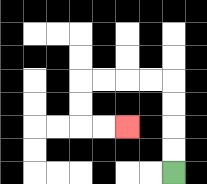{'start': '[7, 7]', 'end': '[5, 5]', 'path_directions': 'U,U,U,U,L,L,L,L,D,D,R,R', 'path_coordinates': '[[7, 7], [7, 6], [7, 5], [7, 4], [7, 3], [6, 3], [5, 3], [4, 3], [3, 3], [3, 4], [3, 5], [4, 5], [5, 5]]'}